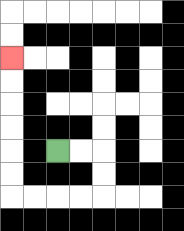{'start': '[2, 6]', 'end': '[0, 2]', 'path_directions': 'R,R,D,D,L,L,L,L,U,U,U,U,U,U', 'path_coordinates': '[[2, 6], [3, 6], [4, 6], [4, 7], [4, 8], [3, 8], [2, 8], [1, 8], [0, 8], [0, 7], [0, 6], [0, 5], [0, 4], [0, 3], [0, 2]]'}